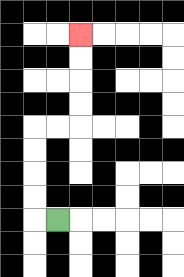{'start': '[2, 9]', 'end': '[3, 1]', 'path_directions': 'L,U,U,U,U,R,R,U,U,U,U', 'path_coordinates': '[[2, 9], [1, 9], [1, 8], [1, 7], [1, 6], [1, 5], [2, 5], [3, 5], [3, 4], [3, 3], [3, 2], [3, 1]]'}